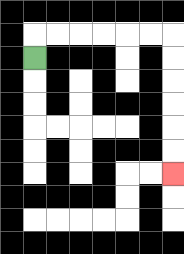{'start': '[1, 2]', 'end': '[7, 7]', 'path_directions': 'U,R,R,R,R,R,R,D,D,D,D,D,D', 'path_coordinates': '[[1, 2], [1, 1], [2, 1], [3, 1], [4, 1], [5, 1], [6, 1], [7, 1], [7, 2], [7, 3], [7, 4], [7, 5], [7, 6], [7, 7]]'}